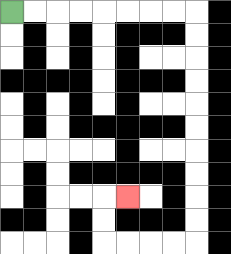{'start': '[0, 0]', 'end': '[5, 8]', 'path_directions': 'R,R,R,R,R,R,R,R,D,D,D,D,D,D,D,D,D,D,L,L,L,L,U,U,R', 'path_coordinates': '[[0, 0], [1, 0], [2, 0], [3, 0], [4, 0], [5, 0], [6, 0], [7, 0], [8, 0], [8, 1], [8, 2], [8, 3], [8, 4], [8, 5], [8, 6], [8, 7], [8, 8], [8, 9], [8, 10], [7, 10], [6, 10], [5, 10], [4, 10], [4, 9], [4, 8], [5, 8]]'}